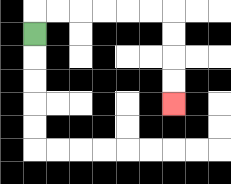{'start': '[1, 1]', 'end': '[7, 4]', 'path_directions': 'U,R,R,R,R,R,R,D,D,D,D', 'path_coordinates': '[[1, 1], [1, 0], [2, 0], [3, 0], [4, 0], [5, 0], [6, 0], [7, 0], [7, 1], [7, 2], [7, 3], [7, 4]]'}